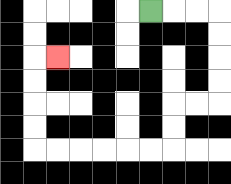{'start': '[6, 0]', 'end': '[2, 2]', 'path_directions': 'R,R,R,D,D,D,D,L,L,D,D,L,L,L,L,L,L,U,U,U,U,R', 'path_coordinates': '[[6, 0], [7, 0], [8, 0], [9, 0], [9, 1], [9, 2], [9, 3], [9, 4], [8, 4], [7, 4], [7, 5], [7, 6], [6, 6], [5, 6], [4, 6], [3, 6], [2, 6], [1, 6], [1, 5], [1, 4], [1, 3], [1, 2], [2, 2]]'}